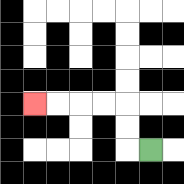{'start': '[6, 6]', 'end': '[1, 4]', 'path_directions': 'L,U,U,L,L,L,L', 'path_coordinates': '[[6, 6], [5, 6], [5, 5], [5, 4], [4, 4], [3, 4], [2, 4], [1, 4]]'}